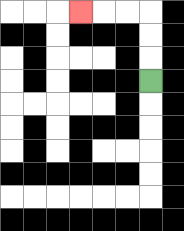{'start': '[6, 3]', 'end': '[3, 0]', 'path_directions': 'U,U,U,L,L,L', 'path_coordinates': '[[6, 3], [6, 2], [6, 1], [6, 0], [5, 0], [4, 0], [3, 0]]'}